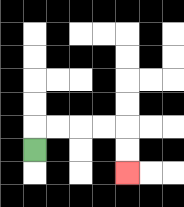{'start': '[1, 6]', 'end': '[5, 7]', 'path_directions': 'U,R,R,R,R,D,D', 'path_coordinates': '[[1, 6], [1, 5], [2, 5], [3, 5], [4, 5], [5, 5], [5, 6], [5, 7]]'}